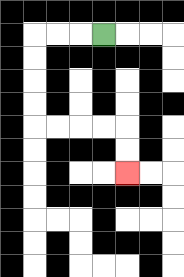{'start': '[4, 1]', 'end': '[5, 7]', 'path_directions': 'L,L,L,D,D,D,D,R,R,R,R,D,D', 'path_coordinates': '[[4, 1], [3, 1], [2, 1], [1, 1], [1, 2], [1, 3], [1, 4], [1, 5], [2, 5], [3, 5], [4, 5], [5, 5], [5, 6], [5, 7]]'}